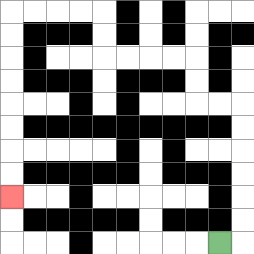{'start': '[9, 10]', 'end': '[0, 8]', 'path_directions': 'R,U,U,U,U,U,U,L,L,U,U,L,L,L,L,U,U,L,L,L,L,D,D,D,D,D,D,D,D', 'path_coordinates': '[[9, 10], [10, 10], [10, 9], [10, 8], [10, 7], [10, 6], [10, 5], [10, 4], [9, 4], [8, 4], [8, 3], [8, 2], [7, 2], [6, 2], [5, 2], [4, 2], [4, 1], [4, 0], [3, 0], [2, 0], [1, 0], [0, 0], [0, 1], [0, 2], [0, 3], [0, 4], [0, 5], [0, 6], [0, 7], [0, 8]]'}